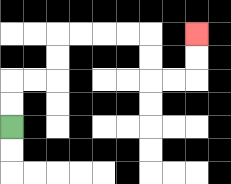{'start': '[0, 5]', 'end': '[8, 1]', 'path_directions': 'U,U,R,R,U,U,R,R,R,R,D,D,R,R,U,U', 'path_coordinates': '[[0, 5], [0, 4], [0, 3], [1, 3], [2, 3], [2, 2], [2, 1], [3, 1], [4, 1], [5, 1], [6, 1], [6, 2], [6, 3], [7, 3], [8, 3], [8, 2], [8, 1]]'}